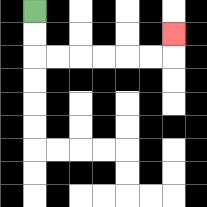{'start': '[1, 0]', 'end': '[7, 1]', 'path_directions': 'D,D,R,R,R,R,R,R,U', 'path_coordinates': '[[1, 0], [1, 1], [1, 2], [2, 2], [3, 2], [4, 2], [5, 2], [6, 2], [7, 2], [7, 1]]'}